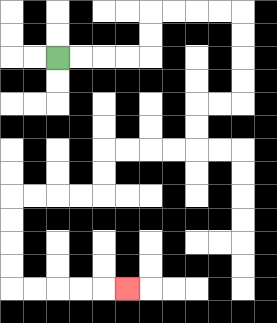{'start': '[2, 2]', 'end': '[5, 12]', 'path_directions': 'R,R,R,R,U,U,R,R,R,R,D,D,D,D,L,L,D,D,L,L,L,L,D,D,L,L,L,L,D,D,D,D,R,R,R,R,R', 'path_coordinates': '[[2, 2], [3, 2], [4, 2], [5, 2], [6, 2], [6, 1], [6, 0], [7, 0], [8, 0], [9, 0], [10, 0], [10, 1], [10, 2], [10, 3], [10, 4], [9, 4], [8, 4], [8, 5], [8, 6], [7, 6], [6, 6], [5, 6], [4, 6], [4, 7], [4, 8], [3, 8], [2, 8], [1, 8], [0, 8], [0, 9], [0, 10], [0, 11], [0, 12], [1, 12], [2, 12], [3, 12], [4, 12], [5, 12]]'}